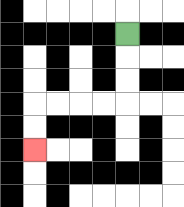{'start': '[5, 1]', 'end': '[1, 6]', 'path_directions': 'D,D,D,L,L,L,L,D,D', 'path_coordinates': '[[5, 1], [5, 2], [5, 3], [5, 4], [4, 4], [3, 4], [2, 4], [1, 4], [1, 5], [1, 6]]'}